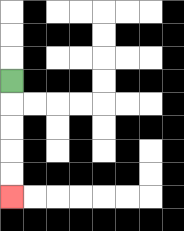{'start': '[0, 3]', 'end': '[0, 8]', 'path_directions': 'D,D,D,D,D', 'path_coordinates': '[[0, 3], [0, 4], [0, 5], [0, 6], [0, 7], [0, 8]]'}